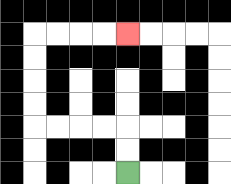{'start': '[5, 7]', 'end': '[5, 1]', 'path_directions': 'U,U,L,L,L,L,U,U,U,U,R,R,R,R', 'path_coordinates': '[[5, 7], [5, 6], [5, 5], [4, 5], [3, 5], [2, 5], [1, 5], [1, 4], [1, 3], [1, 2], [1, 1], [2, 1], [3, 1], [4, 1], [5, 1]]'}